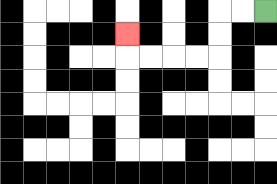{'start': '[11, 0]', 'end': '[5, 1]', 'path_directions': 'L,L,D,D,L,L,L,L,U', 'path_coordinates': '[[11, 0], [10, 0], [9, 0], [9, 1], [9, 2], [8, 2], [7, 2], [6, 2], [5, 2], [5, 1]]'}